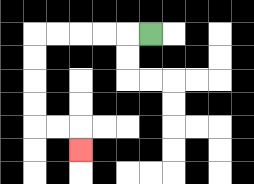{'start': '[6, 1]', 'end': '[3, 6]', 'path_directions': 'L,L,L,L,L,D,D,D,D,R,R,D', 'path_coordinates': '[[6, 1], [5, 1], [4, 1], [3, 1], [2, 1], [1, 1], [1, 2], [1, 3], [1, 4], [1, 5], [2, 5], [3, 5], [3, 6]]'}